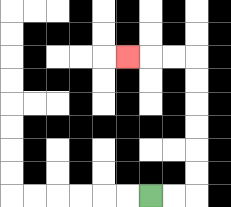{'start': '[6, 8]', 'end': '[5, 2]', 'path_directions': 'R,R,U,U,U,U,U,U,L,L,L', 'path_coordinates': '[[6, 8], [7, 8], [8, 8], [8, 7], [8, 6], [8, 5], [8, 4], [8, 3], [8, 2], [7, 2], [6, 2], [5, 2]]'}